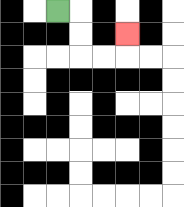{'start': '[2, 0]', 'end': '[5, 1]', 'path_directions': 'R,D,D,R,R,U', 'path_coordinates': '[[2, 0], [3, 0], [3, 1], [3, 2], [4, 2], [5, 2], [5, 1]]'}